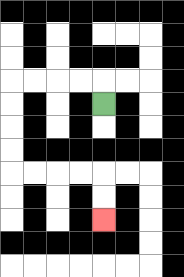{'start': '[4, 4]', 'end': '[4, 9]', 'path_directions': 'U,L,L,L,L,D,D,D,D,R,R,R,R,D,D', 'path_coordinates': '[[4, 4], [4, 3], [3, 3], [2, 3], [1, 3], [0, 3], [0, 4], [0, 5], [0, 6], [0, 7], [1, 7], [2, 7], [3, 7], [4, 7], [4, 8], [4, 9]]'}